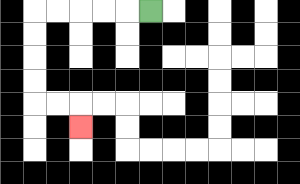{'start': '[6, 0]', 'end': '[3, 5]', 'path_directions': 'L,L,L,L,L,D,D,D,D,R,R,D', 'path_coordinates': '[[6, 0], [5, 0], [4, 0], [3, 0], [2, 0], [1, 0], [1, 1], [1, 2], [1, 3], [1, 4], [2, 4], [3, 4], [3, 5]]'}